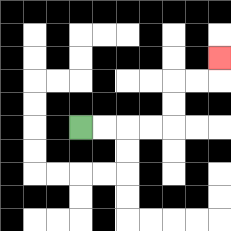{'start': '[3, 5]', 'end': '[9, 2]', 'path_directions': 'R,R,R,R,U,U,R,R,U', 'path_coordinates': '[[3, 5], [4, 5], [5, 5], [6, 5], [7, 5], [7, 4], [7, 3], [8, 3], [9, 3], [9, 2]]'}